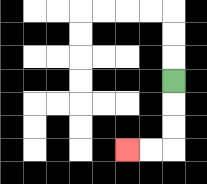{'start': '[7, 3]', 'end': '[5, 6]', 'path_directions': 'D,D,D,L,L', 'path_coordinates': '[[7, 3], [7, 4], [7, 5], [7, 6], [6, 6], [5, 6]]'}